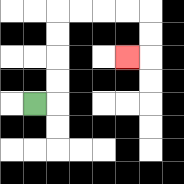{'start': '[1, 4]', 'end': '[5, 2]', 'path_directions': 'R,U,U,U,U,R,R,R,R,D,D,L', 'path_coordinates': '[[1, 4], [2, 4], [2, 3], [2, 2], [2, 1], [2, 0], [3, 0], [4, 0], [5, 0], [6, 0], [6, 1], [6, 2], [5, 2]]'}